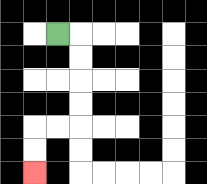{'start': '[2, 1]', 'end': '[1, 7]', 'path_directions': 'R,D,D,D,D,L,L,D,D', 'path_coordinates': '[[2, 1], [3, 1], [3, 2], [3, 3], [3, 4], [3, 5], [2, 5], [1, 5], [1, 6], [1, 7]]'}